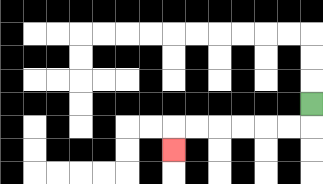{'start': '[13, 4]', 'end': '[7, 6]', 'path_directions': 'D,L,L,L,L,L,L,D', 'path_coordinates': '[[13, 4], [13, 5], [12, 5], [11, 5], [10, 5], [9, 5], [8, 5], [7, 5], [7, 6]]'}